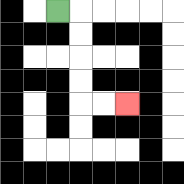{'start': '[2, 0]', 'end': '[5, 4]', 'path_directions': 'R,D,D,D,D,R,R', 'path_coordinates': '[[2, 0], [3, 0], [3, 1], [3, 2], [3, 3], [3, 4], [4, 4], [5, 4]]'}